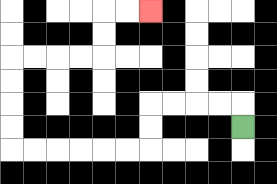{'start': '[10, 5]', 'end': '[6, 0]', 'path_directions': 'U,L,L,L,L,D,D,L,L,L,L,L,L,U,U,U,U,R,R,R,R,U,U,R,R', 'path_coordinates': '[[10, 5], [10, 4], [9, 4], [8, 4], [7, 4], [6, 4], [6, 5], [6, 6], [5, 6], [4, 6], [3, 6], [2, 6], [1, 6], [0, 6], [0, 5], [0, 4], [0, 3], [0, 2], [1, 2], [2, 2], [3, 2], [4, 2], [4, 1], [4, 0], [5, 0], [6, 0]]'}